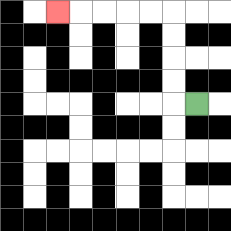{'start': '[8, 4]', 'end': '[2, 0]', 'path_directions': 'L,U,U,U,U,L,L,L,L,L', 'path_coordinates': '[[8, 4], [7, 4], [7, 3], [7, 2], [7, 1], [7, 0], [6, 0], [5, 0], [4, 0], [3, 0], [2, 0]]'}